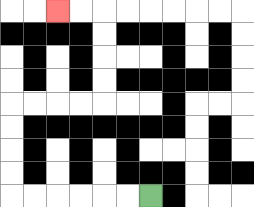{'start': '[6, 8]', 'end': '[2, 0]', 'path_directions': 'L,L,L,L,L,L,U,U,U,U,R,R,R,R,U,U,U,U,L,L', 'path_coordinates': '[[6, 8], [5, 8], [4, 8], [3, 8], [2, 8], [1, 8], [0, 8], [0, 7], [0, 6], [0, 5], [0, 4], [1, 4], [2, 4], [3, 4], [4, 4], [4, 3], [4, 2], [4, 1], [4, 0], [3, 0], [2, 0]]'}